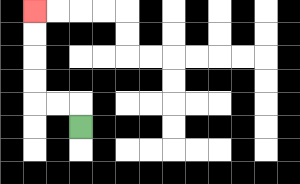{'start': '[3, 5]', 'end': '[1, 0]', 'path_directions': 'U,L,L,U,U,U,U', 'path_coordinates': '[[3, 5], [3, 4], [2, 4], [1, 4], [1, 3], [1, 2], [1, 1], [1, 0]]'}